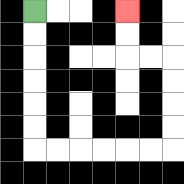{'start': '[1, 0]', 'end': '[5, 0]', 'path_directions': 'D,D,D,D,D,D,R,R,R,R,R,R,U,U,U,U,L,L,U,U', 'path_coordinates': '[[1, 0], [1, 1], [1, 2], [1, 3], [1, 4], [1, 5], [1, 6], [2, 6], [3, 6], [4, 6], [5, 6], [6, 6], [7, 6], [7, 5], [7, 4], [7, 3], [7, 2], [6, 2], [5, 2], [5, 1], [5, 0]]'}